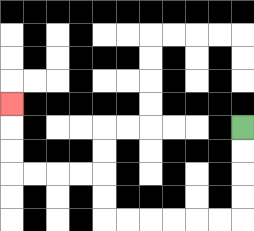{'start': '[10, 5]', 'end': '[0, 4]', 'path_directions': 'D,D,D,D,L,L,L,L,L,L,U,U,L,L,L,L,U,U,U', 'path_coordinates': '[[10, 5], [10, 6], [10, 7], [10, 8], [10, 9], [9, 9], [8, 9], [7, 9], [6, 9], [5, 9], [4, 9], [4, 8], [4, 7], [3, 7], [2, 7], [1, 7], [0, 7], [0, 6], [0, 5], [0, 4]]'}